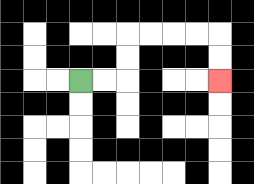{'start': '[3, 3]', 'end': '[9, 3]', 'path_directions': 'R,R,U,U,R,R,R,R,D,D', 'path_coordinates': '[[3, 3], [4, 3], [5, 3], [5, 2], [5, 1], [6, 1], [7, 1], [8, 1], [9, 1], [9, 2], [9, 3]]'}